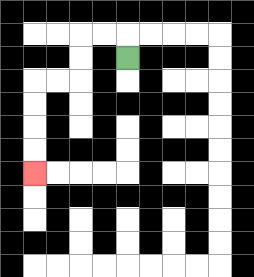{'start': '[5, 2]', 'end': '[1, 7]', 'path_directions': 'U,L,L,D,D,L,L,D,D,D,D', 'path_coordinates': '[[5, 2], [5, 1], [4, 1], [3, 1], [3, 2], [3, 3], [2, 3], [1, 3], [1, 4], [1, 5], [1, 6], [1, 7]]'}